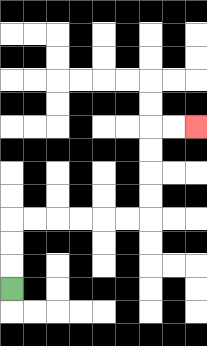{'start': '[0, 12]', 'end': '[8, 5]', 'path_directions': 'U,U,U,R,R,R,R,R,R,U,U,U,U,R,R', 'path_coordinates': '[[0, 12], [0, 11], [0, 10], [0, 9], [1, 9], [2, 9], [3, 9], [4, 9], [5, 9], [6, 9], [6, 8], [6, 7], [6, 6], [6, 5], [7, 5], [8, 5]]'}